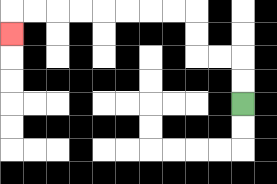{'start': '[10, 4]', 'end': '[0, 1]', 'path_directions': 'U,U,L,L,U,U,L,L,L,L,L,L,L,L,D', 'path_coordinates': '[[10, 4], [10, 3], [10, 2], [9, 2], [8, 2], [8, 1], [8, 0], [7, 0], [6, 0], [5, 0], [4, 0], [3, 0], [2, 0], [1, 0], [0, 0], [0, 1]]'}